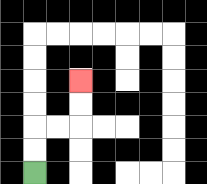{'start': '[1, 7]', 'end': '[3, 3]', 'path_directions': 'U,U,R,R,U,U', 'path_coordinates': '[[1, 7], [1, 6], [1, 5], [2, 5], [3, 5], [3, 4], [3, 3]]'}